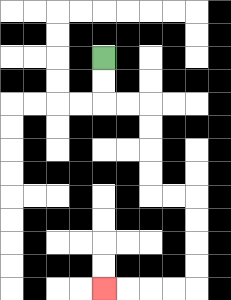{'start': '[4, 2]', 'end': '[4, 12]', 'path_directions': 'D,D,R,R,D,D,D,D,R,R,D,D,D,D,L,L,L,L', 'path_coordinates': '[[4, 2], [4, 3], [4, 4], [5, 4], [6, 4], [6, 5], [6, 6], [6, 7], [6, 8], [7, 8], [8, 8], [8, 9], [8, 10], [8, 11], [8, 12], [7, 12], [6, 12], [5, 12], [4, 12]]'}